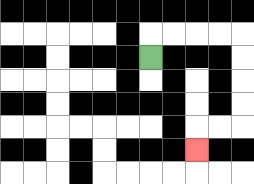{'start': '[6, 2]', 'end': '[8, 6]', 'path_directions': 'U,R,R,R,R,D,D,D,D,L,L,D', 'path_coordinates': '[[6, 2], [6, 1], [7, 1], [8, 1], [9, 1], [10, 1], [10, 2], [10, 3], [10, 4], [10, 5], [9, 5], [8, 5], [8, 6]]'}